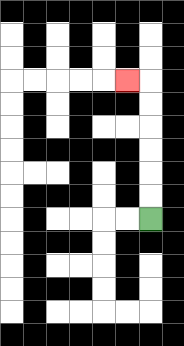{'start': '[6, 9]', 'end': '[5, 3]', 'path_directions': 'U,U,U,U,U,U,L', 'path_coordinates': '[[6, 9], [6, 8], [6, 7], [6, 6], [6, 5], [6, 4], [6, 3], [5, 3]]'}